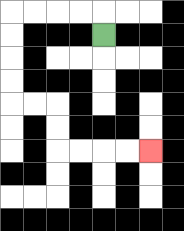{'start': '[4, 1]', 'end': '[6, 6]', 'path_directions': 'U,L,L,L,L,D,D,D,D,R,R,D,D,R,R,R,R', 'path_coordinates': '[[4, 1], [4, 0], [3, 0], [2, 0], [1, 0], [0, 0], [0, 1], [0, 2], [0, 3], [0, 4], [1, 4], [2, 4], [2, 5], [2, 6], [3, 6], [4, 6], [5, 6], [6, 6]]'}